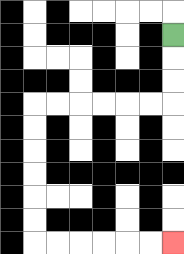{'start': '[7, 1]', 'end': '[7, 10]', 'path_directions': 'D,D,D,L,L,L,L,L,L,D,D,D,D,D,D,R,R,R,R,R,R', 'path_coordinates': '[[7, 1], [7, 2], [7, 3], [7, 4], [6, 4], [5, 4], [4, 4], [3, 4], [2, 4], [1, 4], [1, 5], [1, 6], [1, 7], [1, 8], [1, 9], [1, 10], [2, 10], [3, 10], [4, 10], [5, 10], [6, 10], [7, 10]]'}